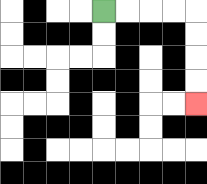{'start': '[4, 0]', 'end': '[8, 4]', 'path_directions': 'R,R,R,R,D,D,D,D', 'path_coordinates': '[[4, 0], [5, 0], [6, 0], [7, 0], [8, 0], [8, 1], [8, 2], [8, 3], [8, 4]]'}